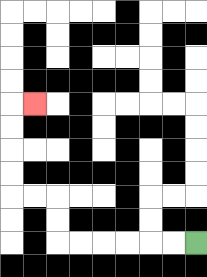{'start': '[8, 10]', 'end': '[1, 4]', 'path_directions': 'L,L,L,L,L,L,U,U,L,L,U,U,U,U,R', 'path_coordinates': '[[8, 10], [7, 10], [6, 10], [5, 10], [4, 10], [3, 10], [2, 10], [2, 9], [2, 8], [1, 8], [0, 8], [0, 7], [0, 6], [0, 5], [0, 4], [1, 4]]'}